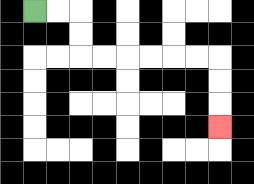{'start': '[1, 0]', 'end': '[9, 5]', 'path_directions': 'R,R,D,D,R,R,R,R,R,R,D,D,D', 'path_coordinates': '[[1, 0], [2, 0], [3, 0], [3, 1], [3, 2], [4, 2], [5, 2], [6, 2], [7, 2], [8, 2], [9, 2], [9, 3], [9, 4], [9, 5]]'}